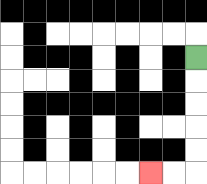{'start': '[8, 2]', 'end': '[6, 7]', 'path_directions': 'D,D,D,D,D,L,L', 'path_coordinates': '[[8, 2], [8, 3], [8, 4], [8, 5], [8, 6], [8, 7], [7, 7], [6, 7]]'}